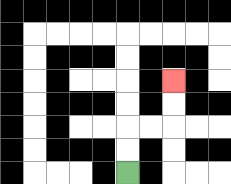{'start': '[5, 7]', 'end': '[7, 3]', 'path_directions': 'U,U,R,R,U,U', 'path_coordinates': '[[5, 7], [5, 6], [5, 5], [6, 5], [7, 5], [7, 4], [7, 3]]'}